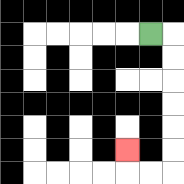{'start': '[6, 1]', 'end': '[5, 6]', 'path_directions': 'R,D,D,D,D,D,D,L,L,U', 'path_coordinates': '[[6, 1], [7, 1], [7, 2], [7, 3], [7, 4], [7, 5], [7, 6], [7, 7], [6, 7], [5, 7], [5, 6]]'}